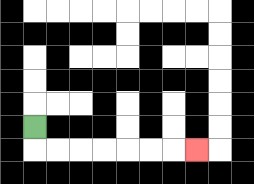{'start': '[1, 5]', 'end': '[8, 6]', 'path_directions': 'D,R,R,R,R,R,R,R', 'path_coordinates': '[[1, 5], [1, 6], [2, 6], [3, 6], [4, 6], [5, 6], [6, 6], [7, 6], [8, 6]]'}